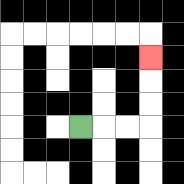{'start': '[3, 5]', 'end': '[6, 2]', 'path_directions': 'R,R,R,U,U,U', 'path_coordinates': '[[3, 5], [4, 5], [5, 5], [6, 5], [6, 4], [6, 3], [6, 2]]'}